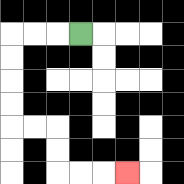{'start': '[3, 1]', 'end': '[5, 7]', 'path_directions': 'L,L,L,D,D,D,D,R,R,D,D,R,R,R', 'path_coordinates': '[[3, 1], [2, 1], [1, 1], [0, 1], [0, 2], [0, 3], [0, 4], [0, 5], [1, 5], [2, 5], [2, 6], [2, 7], [3, 7], [4, 7], [5, 7]]'}